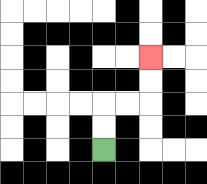{'start': '[4, 6]', 'end': '[6, 2]', 'path_directions': 'U,U,R,R,U,U', 'path_coordinates': '[[4, 6], [4, 5], [4, 4], [5, 4], [6, 4], [6, 3], [6, 2]]'}